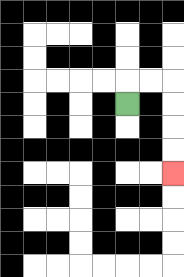{'start': '[5, 4]', 'end': '[7, 7]', 'path_directions': 'U,R,R,D,D,D,D', 'path_coordinates': '[[5, 4], [5, 3], [6, 3], [7, 3], [7, 4], [7, 5], [7, 6], [7, 7]]'}